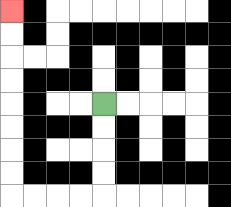{'start': '[4, 4]', 'end': '[0, 0]', 'path_directions': 'D,D,D,D,L,L,L,L,U,U,U,U,U,U,U,U', 'path_coordinates': '[[4, 4], [4, 5], [4, 6], [4, 7], [4, 8], [3, 8], [2, 8], [1, 8], [0, 8], [0, 7], [0, 6], [0, 5], [0, 4], [0, 3], [0, 2], [0, 1], [0, 0]]'}